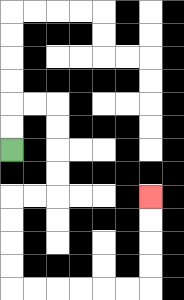{'start': '[0, 6]', 'end': '[6, 8]', 'path_directions': 'U,U,R,R,D,D,D,D,L,L,D,D,D,D,R,R,R,R,R,R,U,U,U,U', 'path_coordinates': '[[0, 6], [0, 5], [0, 4], [1, 4], [2, 4], [2, 5], [2, 6], [2, 7], [2, 8], [1, 8], [0, 8], [0, 9], [0, 10], [0, 11], [0, 12], [1, 12], [2, 12], [3, 12], [4, 12], [5, 12], [6, 12], [6, 11], [6, 10], [6, 9], [6, 8]]'}